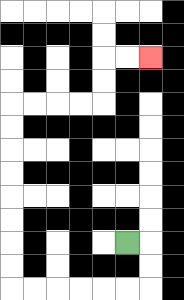{'start': '[5, 10]', 'end': '[6, 2]', 'path_directions': 'R,D,D,L,L,L,L,L,L,U,U,U,U,U,U,U,U,R,R,R,R,U,U,R,R', 'path_coordinates': '[[5, 10], [6, 10], [6, 11], [6, 12], [5, 12], [4, 12], [3, 12], [2, 12], [1, 12], [0, 12], [0, 11], [0, 10], [0, 9], [0, 8], [0, 7], [0, 6], [0, 5], [0, 4], [1, 4], [2, 4], [3, 4], [4, 4], [4, 3], [4, 2], [5, 2], [6, 2]]'}